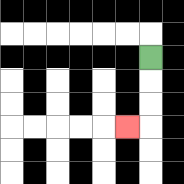{'start': '[6, 2]', 'end': '[5, 5]', 'path_directions': 'D,D,D,L', 'path_coordinates': '[[6, 2], [6, 3], [6, 4], [6, 5], [5, 5]]'}